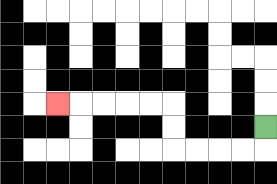{'start': '[11, 5]', 'end': '[2, 4]', 'path_directions': 'D,L,L,L,L,U,U,L,L,L,L,L', 'path_coordinates': '[[11, 5], [11, 6], [10, 6], [9, 6], [8, 6], [7, 6], [7, 5], [7, 4], [6, 4], [5, 4], [4, 4], [3, 4], [2, 4]]'}